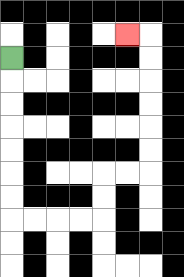{'start': '[0, 2]', 'end': '[5, 1]', 'path_directions': 'D,D,D,D,D,D,D,R,R,R,R,U,U,R,R,U,U,U,U,U,U,L', 'path_coordinates': '[[0, 2], [0, 3], [0, 4], [0, 5], [0, 6], [0, 7], [0, 8], [0, 9], [1, 9], [2, 9], [3, 9], [4, 9], [4, 8], [4, 7], [5, 7], [6, 7], [6, 6], [6, 5], [6, 4], [6, 3], [6, 2], [6, 1], [5, 1]]'}